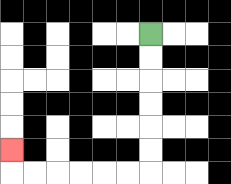{'start': '[6, 1]', 'end': '[0, 6]', 'path_directions': 'D,D,D,D,D,D,L,L,L,L,L,L,U', 'path_coordinates': '[[6, 1], [6, 2], [6, 3], [6, 4], [6, 5], [6, 6], [6, 7], [5, 7], [4, 7], [3, 7], [2, 7], [1, 7], [0, 7], [0, 6]]'}